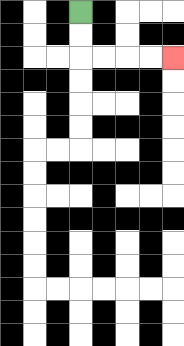{'start': '[3, 0]', 'end': '[7, 2]', 'path_directions': 'D,D,R,R,R,R', 'path_coordinates': '[[3, 0], [3, 1], [3, 2], [4, 2], [5, 2], [6, 2], [7, 2]]'}